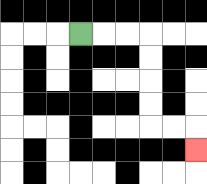{'start': '[3, 1]', 'end': '[8, 6]', 'path_directions': 'R,R,R,D,D,D,D,R,R,D', 'path_coordinates': '[[3, 1], [4, 1], [5, 1], [6, 1], [6, 2], [6, 3], [6, 4], [6, 5], [7, 5], [8, 5], [8, 6]]'}